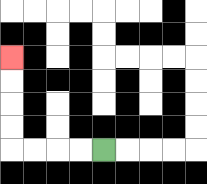{'start': '[4, 6]', 'end': '[0, 2]', 'path_directions': 'L,L,L,L,U,U,U,U', 'path_coordinates': '[[4, 6], [3, 6], [2, 6], [1, 6], [0, 6], [0, 5], [0, 4], [0, 3], [0, 2]]'}